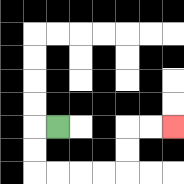{'start': '[2, 5]', 'end': '[7, 5]', 'path_directions': 'L,D,D,R,R,R,R,U,U,R,R', 'path_coordinates': '[[2, 5], [1, 5], [1, 6], [1, 7], [2, 7], [3, 7], [4, 7], [5, 7], [5, 6], [5, 5], [6, 5], [7, 5]]'}